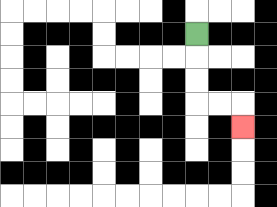{'start': '[8, 1]', 'end': '[10, 5]', 'path_directions': 'D,D,D,R,R,D', 'path_coordinates': '[[8, 1], [8, 2], [8, 3], [8, 4], [9, 4], [10, 4], [10, 5]]'}